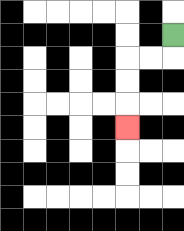{'start': '[7, 1]', 'end': '[5, 5]', 'path_directions': 'D,L,L,D,D,D', 'path_coordinates': '[[7, 1], [7, 2], [6, 2], [5, 2], [5, 3], [5, 4], [5, 5]]'}